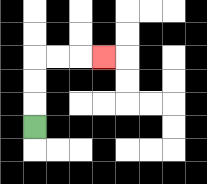{'start': '[1, 5]', 'end': '[4, 2]', 'path_directions': 'U,U,U,R,R,R', 'path_coordinates': '[[1, 5], [1, 4], [1, 3], [1, 2], [2, 2], [3, 2], [4, 2]]'}